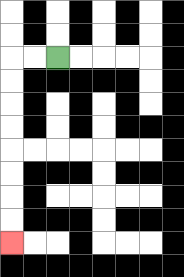{'start': '[2, 2]', 'end': '[0, 10]', 'path_directions': 'L,L,D,D,D,D,D,D,D,D', 'path_coordinates': '[[2, 2], [1, 2], [0, 2], [0, 3], [0, 4], [0, 5], [0, 6], [0, 7], [0, 8], [0, 9], [0, 10]]'}